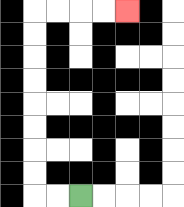{'start': '[3, 8]', 'end': '[5, 0]', 'path_directions': 'L,L,U,U,U,U,U,U,U,U,R,R,R,R', 'path_coordinates': '[[3, 8], [2, 8], [1, 8], [1, 7], [1, 6], [1, 5], [1, 4], [1, 3], [1, 2], [1, 1], [1, 0], [2, 0], [3, 0], [4, 0], [5, 0]]'}